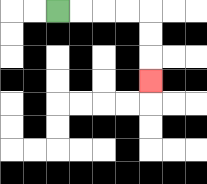{'start': '[2, 0]', 'end': '[6, 3]', 'path_directions': 'R,R,R,R,D,D,D', 'path_coordinates': '[[2, 0], [3, 0], [4, 0], [5, 0], [6, 0], [6, 1], [6, 2], [6, 3]]'}